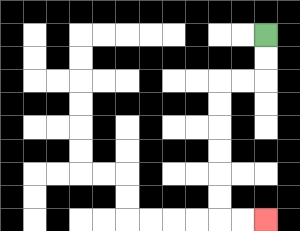{'start': '[11, 1]', 'end': '[11, 9]', 'path_directions': 'D,D,L,L,D,D,D,D,D,D,R,R', 'path_coordinates': '[[11, 1], [11, 2], [11, 3], [10, 3], [9, 3], [9, 4], [9, 5], [9, 6], [9, 7], [9, 8], [9, 9], [10, 9], [11, 9]]'}